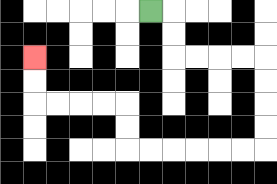{'start': '[6, 0]', 'end': '[1, 2]', 'path_directions': 'R,D,D,R,R,R,R,D,D,D,D,L,L,L,L,L,L,U,U,L,L,L,L,U,U', 'path_coordinates': '[[6, 0], [7, 0], [7, 1], [7, 2], [8, 2], [9, 2], [10, 2], [11, 2], [11, 3], [11, 4], [11, 5], [11, 6], [10, 6], [9, 6], [8, 6], [7, 6], [6, 6], [5, 6], [5, 5], [5, 4], [4, 4], [3, 4], [2, 4], [1, 4], [1, 3], [1, 2]]'}